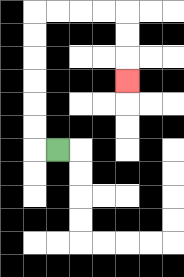{'start': '[2, 6]', 'end': '[5, 3]', 'path_directions': 'L,U,U,U,U,U,U,R,R,R,R,D,D,D', 'path_coordinates': '[[2, 6], [1, 6], [1, 5], [1, 4], [1, 3], [1, 2], [1, 1], [1, 0], [2, 0], [3, 0], [4, 0], [5, 0], [5, 1], [5, 2], [5, 3]]'}